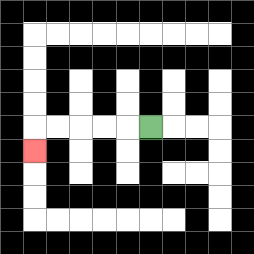{'start': '[6, 5]', 'end': '[1, 6]', 'path_directions': 'L,L,L,L,L,D', 'path_coordinates': '[[6, 5], [5, 5], [4, 5], [3, 5], [2, 5], [1, 5], [1, 6]]'}